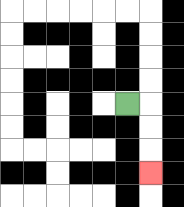{'start': '[5, 4]', 'end': '[6, 7]', 'path_directions': 'R,D,D,D', 'path_coordinates': '[[5, 4], [6, 4], [6, 5], [6, 6], [6, 7]]'}